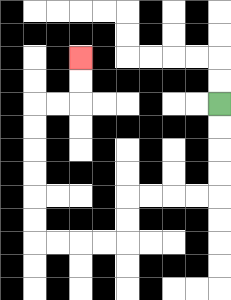{'start': '[9, 4]', 'end': '[3, 2]', 'path_directions': 'D,D,D,D,L,L,L,L,D,D,L,L,L,L,U,U,U,U,U,U,R,R,U,U', 'path_coordinates': '[[9, 4], [9, 5], [9, 6], [9, 7], [9, 8], [8, 8], [7, 8], [6, 8], [5, 8], [5, 9], [5, 10], [4, 10], [3, 10], [2, 10], [1, 10], [1, 9], [1, 8], [1, 7], [1, 6], [1, 5], [1, 4], [2, 4], [3, 4], [3, 3], [3, 2]]'}